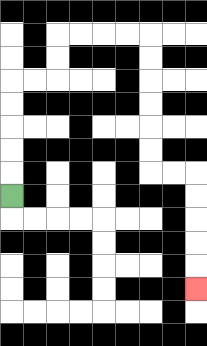{'start': '[0, 8]', 'end': '[8, 12]', 'path_directions': 'U,U,U,U,U,R,R,U,U,R,R,R,R,D,D,D,D,D,D,R,R,D,D,D,D,D', 'path_coordinates': '[[0, 8], [0, 7], [0, 6], [0, 5], [0, 4], [0, 3], [1, 3], [2, 3], [2, 2], [2, 1], [3, 1], [4, 1], [5, 1], [6, 1], [6, 2], [6, 3], [6, 4], [6, 5], [6, 6], [6, 7], [7, 7], [8, 7], [8, 8], [8, 9], [8, 10], [8, 11], [8, 12]]'}